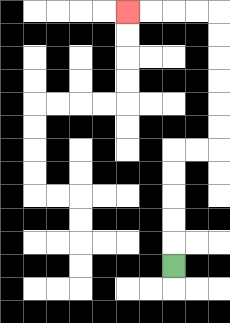{'start': '[7, 11]', 'end': '[5, 0]', 'path_directions': 'U,U,U,U,U,R,R,U,U,U,U,U,U,L,L,L,L', 'path_coordinates': '[[7, 11], [7, 10], [7, 9], [7, 8], [7, 7], [7, 6], [8, 6], [9, 6], [9, 5], [9, 4], [9, 3], [9, 2], [9, 1], [9, 0], [8, 0], [7, 0], [6, 0], [5, 0]]'}